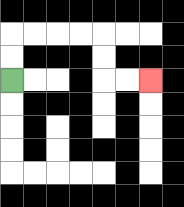{'start': '[0, 3]', 'end': '[6, 3]', 'path_directions': 'U,U,R,R,R,R,D,D,R,R', 'path_coordinates': '[[0, 3], [0, 2], [0, 1], [1, 1], [2, 1], [3, 1], [4, 1], [4, 2], [4, 3], [5, 3], [6, 3]]'}